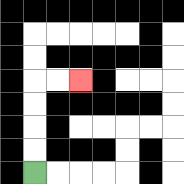{'start': '[1, 7]', 'end': '[3, 3]', 'path_directions': 'U,U,U,U,R,R', 'path_coordinates': '[[1, 7], [1, 6], [1, 5], [1, 4], [1, 3], [2, 3], [3, 3]]'}